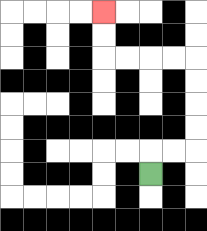{'start': '[6, 7]', 'end': '[4, 0]', 'path_directions': 'U,R,R,U,U,U,U,L,L,L,L,U,U', 'path_coordinates': '[[6, 7], [6, 6], [7, 6], [8, 6], [8, 5], [8, 4], [8, 3], [8, 2], [7, 2], [6, 2], [5, 2], [4, 2], [4, 1], [4, 0]]'}